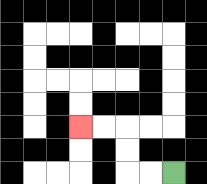{'start': '[7, 7]', 'end': '[3, 5]', 'path_directions': 'L,L,U,U,L,L', 'path_coordinates': '[[7, 7], [6, 7], [5, 7], [5, 6], [5, 5], [4, 5], [3, 5]]'}